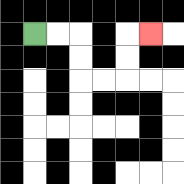{'start': '[1, 1]', 'end': '[6, 1]', 'path_directions': 'R,R,D,D,R,R,U,U,R', 'path_coordinates': '[[1, 1], [2, 1], [3, 1], [3, 2], [3, 3], [4, 3], [5, 3], [5, 2], [5, 1], [6, 1]]'}